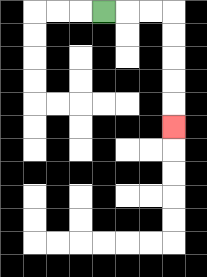{'start': '[4, 0]', 'end': '[7, 5]', 'path_directions': 'R,R,R,D,D,D,D,D', 'path_coordinates': '[[4, 0], [5, 0], [6, 0], [7, 0], [7, 1], [7, 2], [7, 3], [7, 4], [7, 5]]'}